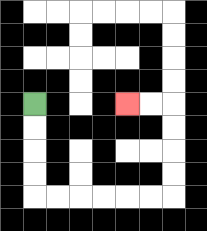{'start': '[1, 4]', 'end': '[5, 4]', 'path_directions': 'D,D,D,D,R,R,R,R,R,R,U,U,U,U,L,L', 'path_coordinates': '[[1, 4], [1, 5], [1, 6], [1, 7], [1, 8], [2, 8], [3, 8], [4, 8], [5, 8], [6, 8], [7, 8], [7, 7], [7, 6], [7, 5], [7, 4], [6, 4], [5, 4]]'}